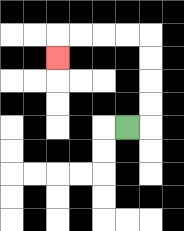{'start': '[5, 5]', 'end': '[2, 2]', 'path_directions': 'R,U,U,U,U,L,L,L,L,D', 'path_coordinates': '[[5, 5], [6, 5], [6, 4], [6, 3], [6, 2], [6, 1], [5, 1], [4, 1], [3, 1], [2, 1], [2, 2]]'}